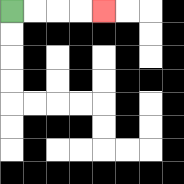{'start': '[0, 0]', 'end': '[4, 0]', 'path_directions': 'R,R,R,R', 'path_coordinates': '[[0, 0], [1, 0], [2, 0], [3, 0], [4, 0]]'}